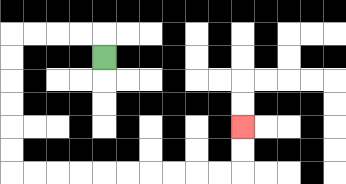{'start': '[4, 2]', 'end': '[10, 5]', 'path_directions': 'U,L,L,L,L,D,D,D,D,D,D,R,R,R,R,R,R,R,R,R,R,U,U', 'path_coordinates': '[[4, 2], [4, 1], [3, 1], [2, 1], [1, 1], [0, 1], [0, 2], [0, 3], [0, 4], [0, 5], [0, 6], [0, 7], [1, 7], [2, 7], [3, 7], [4, 7], [5, 7], [6, 7], [7, 7], [8, 7], [9, 7], [10, 7], [10, 6], [10, 5]]'}